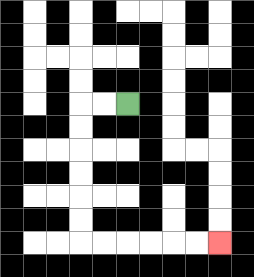{'start': '[5, 4]', 'end': '[9, 10]', 'path_directions': 'L,L,D,D,D,D,D,D,R,R,R,R,R,R', 'path_coordinates': '[[5, 4], [4, 4], [3, 4], [3, 5], [3, 6], [3, 7], [3, 8], [3, 9], [3, 10], [4, 10], [5, 10], [6, 10], [7, 10], [8, 10], [9, 10]]'}